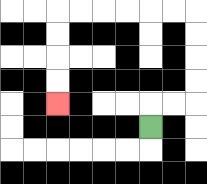{'start': '[6, 5]', 'end': '[2, 4]', 'path_directions': 'U,R,R,U,U,U,U,L,L,L,L,L,L,D,D,D,D', 'path_coordinates': '[[6, 5], [6, 4], [7, 4], [8, 4], [8, 3], [8, 2], [8, 1], [8, 0], [7, 0], [6, 0], [5, 0], [4, 0], [3, 0], [2, 0], [2, 1], [2, 2], [2, 3], [2, 4]]'}